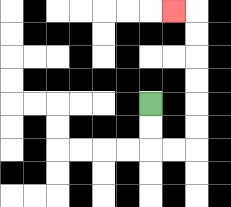{'start': '[6, 4]', 'end': '[7, 0]', 'path_directions': 'D,D,R,R,U,U,U,U,U,U,L', 'path_coordinates': '[[6, 4], [6, 5], [6, 6], [7, 6], [8, 6], [8, 5], [8, 4], [8, 3], [8, 2], [8, 1], [8, 0], [7, 0]]'}